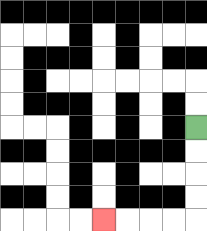{'start': '[8, 5]', 'end': '[4, 9]', 'path_directions': 'D,D,D,D,L,L,L,L', 'path_coordinates': '[[8, 5], [8, 6], [8, 7], [8, 8], [8, 9], [7, 9], [6, 9], [5, 9], [4, 9]]'}